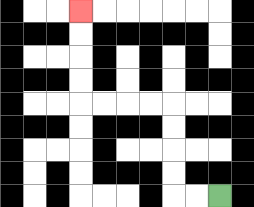{'start': '[9, 8]', 'end': '[3, 0]', 'path_directions': 'L,L,U,U,U,U,L,L,L,L,U,U,U,U', 'path_coordinates': '[[9, 8], [8, 8], [7, 8], [7, 7], [7, 6], [7, 5], [7, 4], [6, 4], [5, 4], [4, 4], [3, 4], [3, 3], [3, 2], [3, 1], [3, 0]]'}